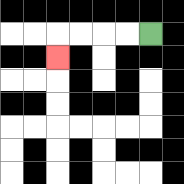{'start': '[6, 1]', 'end': '[2, 2]', 'path_directions': 'L,L,L,L,D', 'path_coordinates': '[[6, 1], [5, 1], [4, 1], [3, 1], [2, 1], [2, 2]]'}